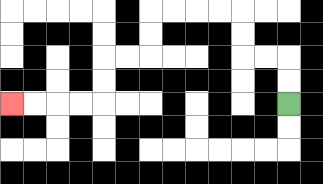{'start': '[12, 4]', 'end': '[0, 4]', 'path_directions': 'U,U,L,L,U,U,L,L,L,L,D,D,L,L,D,D,L,L,L,L', 'path_coordinates': '[[12, 4], [12, 3], [12, 2], [11, 2], [10, 2], [10, 1], [10, 0], [9, 0], [8, 0], [7, 0], [6, 0], [6, 1], [6, 2], [5, 2], [4, 2], [4, 3], [4, 4], [3, 4], [2, 4], [1, 4], [0, 4]]'}